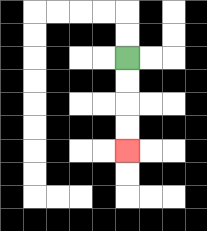{'start': '[5, 2]', 'end': '[5, 6]', 'path_directions': 'D,D,D,D', 'path_coordinates': '[[5, 2], [5, 3], [5, 4], [5, 5], [5, 6]]'}